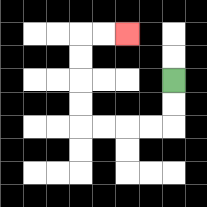{'start': '[7, 3]', 'end': '[5, 1]', 'path_directions': 'D,D,L,L,L,L,U,U,U,U,R,R', 'path_coordinates': '[[7, 3], [7, 4], [7, 5], [6, 5], [5, 5], [4, 5], [3, 5], [3, 4], [3, 3], [3, 2], [3, 1], [4, 1], [5, 1]]'}